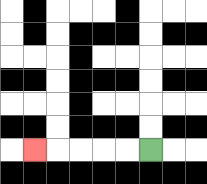{'start': '[6, 6]', 'end': '[1, 6]', 'path_directions': 'L,L,L,L,L', 'path_coordinates': '[[6, 6], [5, 6], [4, 6], [3, 6], [2, 6], [1, 6]]'}